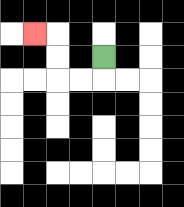{'start': '[4, 2]', 'end': '[1, 1]', 'path_directions': 'D,L,L,U,U,L', 'path_coordinates': '[[4, 2], [4, 3], [3, 3], [2, 3], [2, 2], [2, 1], [1, 1]]'}